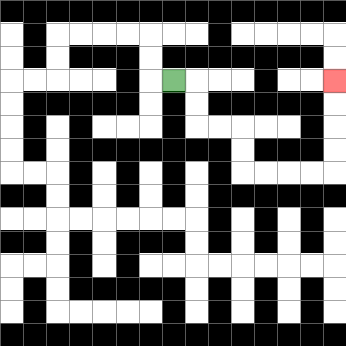{'start': '[7, 3]', 'end': '[14, 3]', 'path_directions': 'R,D,D,R,R,D,D,R,R,R,R,U,U,U,U', 'path_coordinates': '[[7, 3], [8, 3], [8, 4], [8, 5], [9, 5], [10, 5], [10, 6], [10, 7], [11, 7], [12, 7], [13, 7], [14, 7], [14, 6], [14, 5], [14, 4], [14, 3]]'}